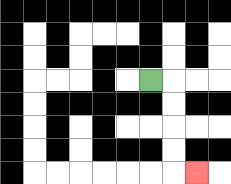{'start': '[6, 3]', 'end': '[8, 7]', 'path_directions': 'R,D,D,D,D,R', 'path_coordinates': '[[6, 3], [7, 3], [7, 4], [7, 5], [7, 6], [7, 7], [8, 7]]'}